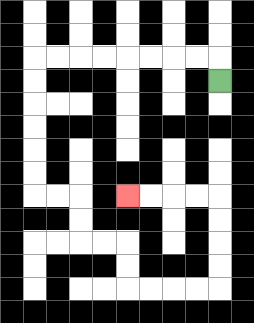{'start': '[9, 3]', 'end': '[5, 8]', 'path_directions': 'U,L,L,L,L,L,L,L,L,D,D,D,D,D,D,R,R,D,D,R,R,D,D,R,R,R,R,U,U,U,U,L,L,L,L', 'path_coordinates': '[[9, 3], [9, 2], [8, 2], [7, 2], [6, 2], [5, 2], [4, 2], [3, 2], [2, 2], [1, 2], [1, 3], [1, 4], [1, 5], [1, 6], [1, 7], [1, 8], [2, 8], [3, 8], [3, 9], [3, 10], [4, 10], [5, 10], [5, 11], [5, 12], [6, 12], [7, 12], [8, 12], [9, 12], [9, 11], [9, 10], [9, 9], [9, 8], [8, 8], [7, 8], [6, 8], [5, 8]]'}